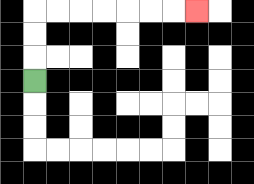{'start': '[1, 3]', 'end': '[8, 0]', 'path_directions': 'U,U,U,R,R,R,R,R,R,R', 'path_coordinates': '[[1, 3], [1, 2], [1, 1], [1, 0], [2, 0], [3, 0], [4, 0], [5, 0], [6, 0], [7, 0], [8, 0]]'}